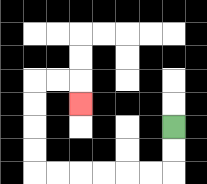{'start': '[7, 5]', 'end': '[3, 4]', 'path_directions': 'D,D,L,L,L,L,L,L,U,U,U,U,R,R,D', 'path_coordinates': '[[7, 5], [7, 6], [7, 7], [6, 7], [5, 7], [4, 7], [3, 7], [2, 7], [1, 7], [1, 6], [1, 5], [1, 4], [1, 3], [2, 3], [3, 3], [3, 4]]'}